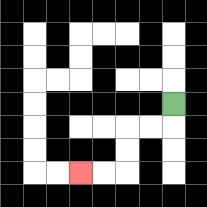{'start': '[7, 4]', 'end': '[3, 7]', 'path_directions': 'D,L,L,D,D,L,L', 'path_coordinates': '[[7, 4], [7, 5], [6, 5], [5, 5], [5, 6], [5, 7], [4, 7], [3, 7]]'}